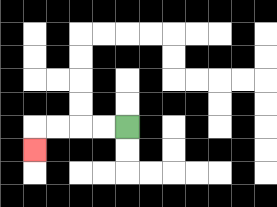{'start': '[5, 5]', 'end': '[1, 6]', 'path_directions': 'L,L,L,L,D', 'path_coordinates': '[[5, 5], [4, 5], [3, 5], [2, 5], [1, 5], [1, 6]]'}